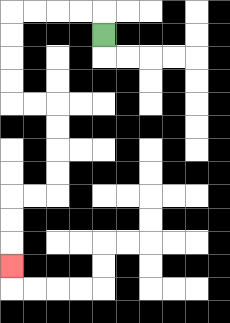{'start': '[4, 1]', 'end': '[0, 11]', 'path_directions': 'U,L,L,L,L,D,D,D,D,R,R,D,D,D,D,L,L,D,D,D', 'path_coordinates': '[[4, 1], [4, 0], [3, 0], [2, 0], [1, 0], [0, 0], [0, 1], [0, 2], [0, 3], [0, 4], [1, 4], [2, 4], [2, 5], [2, 6], [2, 7], [2, 8], [1, 8], [0, 8], [0, 9], [0, 10], [0, 11]]'}